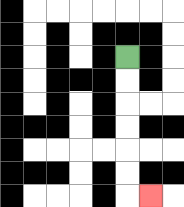{'start': '[5, 2]', 'end': '[6, 8]', 'path_directions': 'D,D,D,D,D,D,R', 'path_coordinates': '[[5, 2], [5, 3], [5, 4], [5, 5], [5, 6], [5, 7], [5, 8], [6, 8]]'}